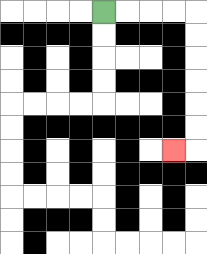{'start': '[4, 0]', 'end': '[7, 6]', 'path_directions': 'R,R,R,R,D,D,D,D,D,D,L', 'path_coordinates': '[[4, 0], [5, 0], [6, 0], [7, 0], [8, 0], [8, 1], [8, 2], [8, 3], [8, 4], [8, 5], [8, 6], [7, 6]]'}